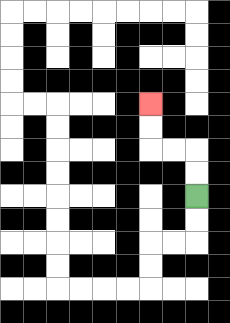{'start': '[8, 8]', 'end': '[6, 4]', 'path_directions': 'U,U,L,L,U,U', 'path_coordinates': '[[8, 8], [8, 7], [8, 6], [7, 6], [6, 6], [6, 5], [6, 4]]'}